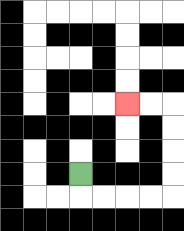{'start': '[3, 7]', 'end': '[5, 4]', 'path_directions': 'D,R,R,R,R,U,U,U,U,L,L', 'path_coordinates': '[[3, 7], [3, 8], [4, 8], [5, 8], [6, 8], [7, 8], [7, 7], [7, 6], [7, 5], [7, 4], [6, 4], [5, 4]]'}